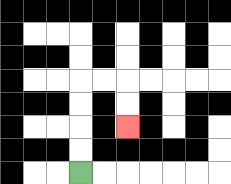{'start': '[3, 7]', 'end': '[5, 5]', 'path_directions': 'U,U,U,U,R,R,D,D', 'path_coordinates': '[[3, 7], [3, 6], [3, 5], [3, 4], [3, 3], [4, 3], [5, 3], [5, 4], [5, 5]]'}